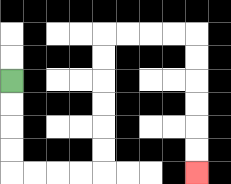{'start': '[0, 3]', 'end': '[8, 7]', 'path_directions': 'D,D,D,D,R,R,R,R,U,U,U,U,U,U,R,R,R,R,D,D,D,D,D,D', 'path_coordinates': '[[0, 3], [0, 4], [0, 5], [0, 6], [0, 7], [1, 7], [2, 7], [3, 7], [4, 7], [4, 6], [4, 5], [4, 4], [4, 3], [4, 2], [4, 1], [5, 1], [6, 1], [7, 1], [8, 1], [8, 2], [8, 3], [8, 4], [8, 5], [8, 6], [8, 7]]'}